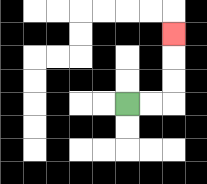{'start': '[5, 4]', 'end': '[7, 1]', 'path_directions': 'R,R,U,U,U', 'path_coordinates': '[[5, 4], [6, 4], [7, 4], [7, 3], [7, 2], [7, 1]]'}